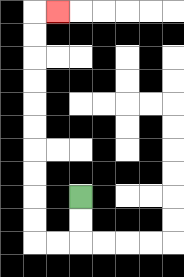{'start': '[3, 8]', 'end': '[2, 0]', 'path_directions': 'D,D,L,L,U,U,U,U,U,U,U,U,U,U,R', 'path_coordinates': '[[3, 8], [3, 9], [3, 10], [2, 10], [1, 10], [1, 9], [1, 8], [1, 7], [1, 6], [1, 5], [1, 4], [1, 3], [1, 2], [1, 1], [1, 0], [2, 0]]'}